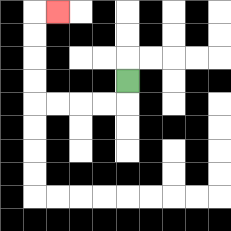{'start': '[5, 3]', 'end': '[2, 0]', 'path_directions': 'D,L,L,L,L,U,U,U,U,R', 'path_coordinates': '[[5, 3], [5, 4], [4, 4], [3, 4], [2, 4], [1, 4], [1, 3], [1, 2], [1, 1], [1, 0], [2, 0]]'}